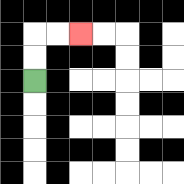{'start': '[1, 3]', 'end': '[3, 1]', 'path_directions': 'U,U,R,R', 'path_coordinates': '[[1, 3], [1, 2], [1, 1], [2, 1], [3, 1]]'}